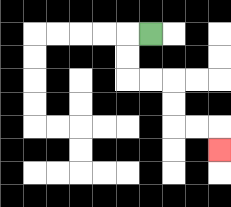{'start': '[6, 1]', 'end': '[9, 6]', 'path_directions': 'L,D,D,R,R,D,D,R,R,D', 'path_coordinates': '[[6, 1], [5, 1], [5, 2], [5, 3], [6, 3], [7, 3], [7, 4], [7, 5], [8, 5], [9, 5], [9, 6]]'}